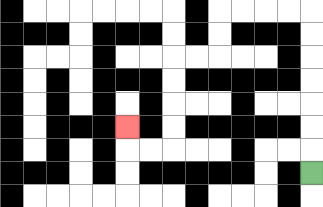{'start': '[13, 7]', 'end': '[5, 5]', 'path_directions': 'U,U,U,U,U,U,U,L,L,L,L,D,D,L,L,D,D,D,D,L,L,U', 'path_coordinates': '[[13, 7], [13, 6], [13, 5], [13, 4], [13, 3], [13, 2], [13, 1], [13, 0], [12, 0], [11, 0], [10, 0], [9, 0], [9, 1], [9, 2], [8, 2], [7, 2], [7, 3], [7, 4], [7, 5], [7, 6], [6, 6], [5, 6], [5, 5]]'}